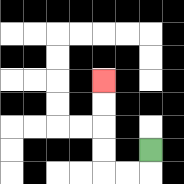{'start': '[6, 6]', 'end': '[4, 3]', 'path_directions': 'D,L,L,U,U,U,U', 'path_coordinates': '[[6, 6], [6, 7], [5, 7], [4, 7], [4, 6], [4, 5], [4, 4], [4, 3]]'}